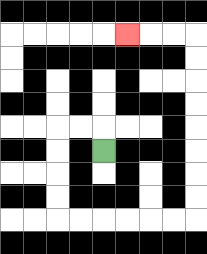{'start': '[4, 6]', 'end': '[5, 1]', 'path_directions': 'U,L,L,D,D,D,D,R,R,R,R,R,R,U,U,U,U,U,U,U,U,L,L,L', 'path_coordinates': '[[4, 6], [4, 5], [3, 5], [2, 5], [2, 6], [2, 7], [2, 8], [2, 9], [3, 9], [4, 9], [5, 9], [6, 9], [7, 9], [8, 9], [8, 8], [8, 7], [8, 6], [8, 5], [8, 4], [8, 3], [8, 2], [8, 1], [7, 1], [6, 1], [5, 1]]'}